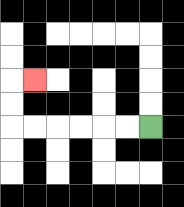{'start': '[6, 5]', 'end': '[1, 3]', 'path_directions': 'L,L,L,L,L,L,U,U,R', 'path_coordinates': '[[6, 5], [5, 5], [4, 5], [3, 5], [2, 5], [1, 5], [0, 5], [0, 4], [0, 3], [1, 3]]'}